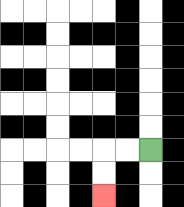{'start': '[6, 6]', 'end': '[4, 8]', 'path_directions': 'L,L,D,D', 'path_coordinates': '[[6, 6], [5, 6], [4, 6], [4, 7], [4, 8]]'}